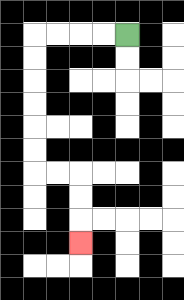{'start': '[5, 1]', 'end': '[3, 10]', 'path_directions': 'L,L,L,L,D,D,D,D,D,D,R,R,D,D,D', 'path_coordinates': '[[5, 1], [4, 1], [3, 1], [2, 1], [1, 1], [1, 2], [1, 3], [1, 4], [1, 5], [1, 6], [1, 7], [2, 7], [3, 7], [3, 8], [3, 9], [3, 10]]'}